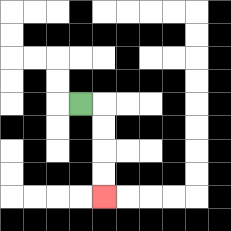{'start': '[3, 4]', 'end': '[4, 8]', 'path_directions': 'R,D,D,D,D', 'path_coordinates': '[[3, 4], [4, 4], [4, 5], [4, 6], [4, 7], [4, 8]]'}